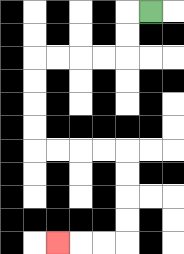{'start': '[6, 0]', 'end': '[2, 10]', 'path_directions': 'L,D,D,L,L,L,L,D,D,D,D,R,R,R,R,D,D,D,D,L,L,L', 'path_coordinates': '[[6, 0], [5, 0], [5, 1], [5, 2], [4, 2], [3, 2], [2, 2], [1, 2], [1, 3], [1, 4], [1, 5], [1, 6], [2, 6], [3, 6], [4, 6], [5, 6], [5, 7], [5, 8], [5, 9], [5, 10], [4, 10], [3, 10], [2, 10]]'}